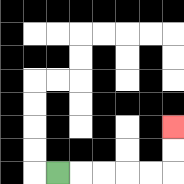{'start': '[2, 7]', 'end': '[7, 5]', 'path_directions': 'R,R,R,R,R,U,U', 'path_coordinates': '[[2, 7], [3, 7], [4, 7], [5, 7], [6, 7], [7, 7], [7, 6], [7, 5]]'}